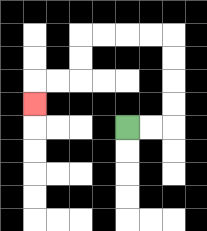{'start': '[5, 5]', 'end': '[1, 4]', 'path_directions': 'R,R,U,U,U,U,L,L,L,L,D,D,L,L,D', 'path_coordinates': '[[5, 5], [6, 5], [7, 5], [7, 4], [7, 3], [7, 2], [7, 1], [6, 1], [5, 1], [4, 1], [3, 1], [3, 2], [3, 3], [2, 3], [1, 3], [1, 4]]'}